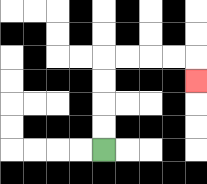{'start': '[4, 6]', 'end': '[8, 3]', 'path_directions': 'U,U,U,U,R,R,R,R,D', 'path_coordinates': '[[4, 6], [4, 5], [4, 4], [4, 3], [4, 2], [5, 2], [6, 2], [7, 2], [8, 2], [8, 3]]'}